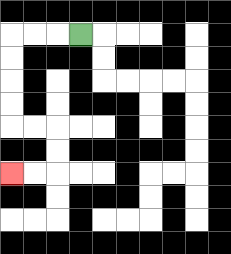{'start': '[3, 1]', 'end': '[0, 7]', 'path_directions': 'L,L,L,D,D,D,D,R,R,D,D,L,L', 'path_coordinates': '[[3, 1], [2, 1], [1, 1], [0, 1], [0, 2], [0, 3], [0, 4], [0, 5], [1, 5], [2, 5], [2, 6], [2, 7], [1, 7], [0, 7]]'}